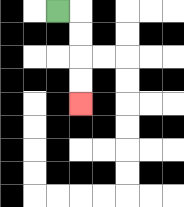{'start': '[2, 0]', 'end': '[3, 4]', 'path_directions': 'R,D,D,D,D', 'path_coordinates': '[[2, 0], [3, 0], [3, 1], [3, 2], [3, 3], [3, 4]]'}